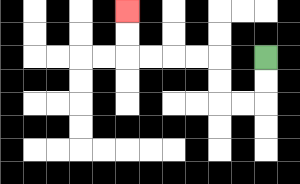{'start': '[11, 2]', 'end': '[5, 0]', 'path_directions': 'D,D,L,L,U,U,L,L,L,L,U,U', 'path_coordinates': '[[11, 2], [11, 3], [11, 4], [10, 4], [9, 4], [9, 3], [9, 2], [8, 2], [7, 2], [6, 2], [5, 2], [5, 1], [5, 0]]'}